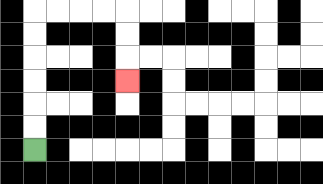{'start': '[1, 6]', 'end': '[5, 3]', 'path_directions': 'U,U,U,U,U,U,R,R,R,R,D,D,D', 'path_coordinates': '[[1, 6], [1, 5], [1, 4], [1, 3], [1, 2], [1, 1], [1, 0], [2, 0], [3, 0], [4, 0], [5, 0], [5, 1], [5, 2], [5, 3]]'}